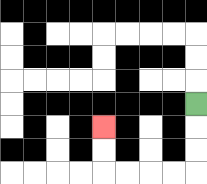{'start': '[8, 4]', 'end': '[4, 5]', 'path_directions': 'D,D,D,L,L,L,L,U,U', 'path_coordinates': '[[8, 4], [8, 5], [8, 6], [8, 7], [7, 7], [6, 7], [5, 7], [4, 7], [4, 6], [4, 5]]'}